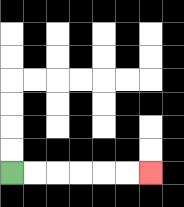{'start': '[0, 7]', 'end': '[6, 7]', 'path_directions': 'R,R,R,R,R,R', 'path_coordinates': '[[0, 7], [1, 7], [2, 7], [3, 7], [4, 7], [5, 7], [6, 7]]'}